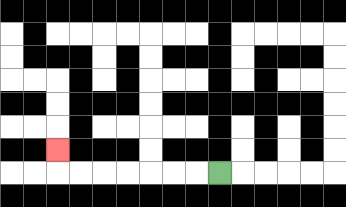{'start': '[9, 7]', 'end': '[2, 6]', 'path_directions': 'L,L,L,L,L,L,L,U', 'path_coordinates': '[[9, 7], [8, 7], [7, 7], [6, 7], [5, 7], [4, 7], [3, 7], [2, 7], [2, 6]]'}